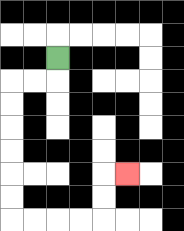{'start': '[2, 2]', 'end': '[5, 7]', 'path_directions': 'D,L,L,D,D,D,D,D,D,R,R,R,R,U,U,R', 'path_coordinates': '[[2, 2], [2, 3], [1, 3], [0, 3], [0, 4], [0, 5], [0, 6], [0, 7], [0, 8], [0, 9], [1, 9], [2, 9], [3, 9], [4, 9], [4, 8], [4, 7], [5, 7]]'}